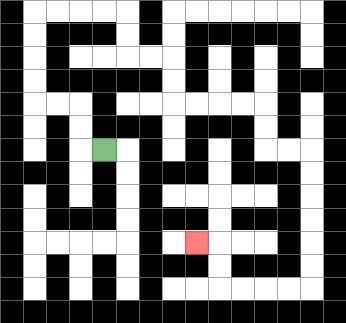{'start': '[4, 6]', 'end': '[8, 10]', 'path_directions': 'L,U,U,L,L,U,U,U,U,R,R,R,R,D,D,R,R,D,D,R,R,R,R,D,D,R,R,D,D,D,D,D,D,L,L,L,L,U,U,L', 'path_coordinates': '[[4, 6], [3, 6], [3, 5], [3, 4], [2, 4], [1, 4], [1, 3], [1, 2], [1, 1], [1, 0], [2, 0], [3, 0], [4, 0], [5, 0], [5, 1], [5, 2], [6, 2], [7, 2], [7, 3], [7, 4], [8, 4], [9, 4], [10, 4], [11, 4], [11, 5], [11, 6], [12, 6], [13, 6], [13, 7], [13, 8], [13, 9], [13, 10], [13, 11], [13, 12], [12, 12], [11, 12], [10, 12], [9, 12], [9, 11], [9, 10], [8, 10]]'}